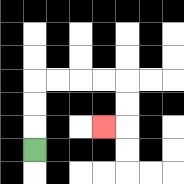{'start': '[1, 6]', 'end': '[4, 5]', 'path_directions': 'U,U,U,R,R,R,R,D,D,L', 'path_coordinates': '[[1, 6], [1, 5], [1, 4], [1, 3], [2, 3], [3, 3], [4, 3], [5, 3], [5, 4], [5, 5], [4, 5]]'}